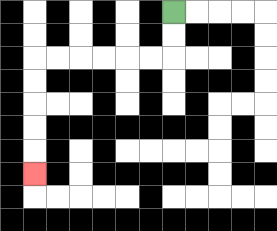{'start': '[7, 0]', 'end': '[1, 7]', 'path_directions': 'D,D,L,L,L,L,L,L,D,D,D,D,D', 'path_coordinates': '[[7, 0], [7, 1], [7, 2], [6, 2], [5, 2], [4, 2], [3, 2], [2, 2], [1, 2], [1, 3], [1, 4], [1, 5], [1, 6], [1, 7]]'}